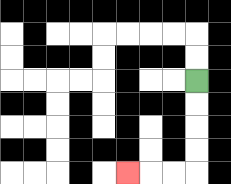{'start': '[8, 3]', 'end': '[5, 7]', 'path_directions': 'D,D,D,D,L,L,L', 'path_coordinates': '[[8, 3], [8, 4], [8, 5], [8, 6], [8, 7], [7, 7], [6, 7], [5, 7]]'}